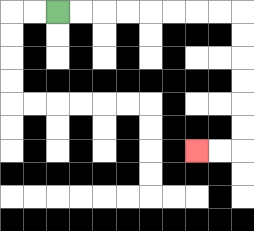{'start': '[2, 0]', 'end': '[8, 6]', 'path_directions': 'R,R,R,R,R,R,R,R,D,D,D,D,D,D,L,L', 'path_coordinates': '[[2, 0], [3, 0], [4, 0], [5, 0], [6, 0], [7, 0], [8, 0], [9, 0], [10, 0], [10, 1], [10, 2], [10, 3], [10, 4], [10, 5], [10, 6], [9, 6], [8, 6]]'}